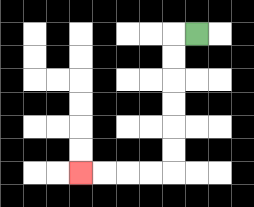{'start': '[8, 1]', 'end': '[3, 7]', 'path_directions': 'L,D,D,D,D,D,D,L,L,L,L', 'path_coordinates': '[[8, 1], [7, 1], [7, 2], [7, 3], [7, 4], [7, 5], [7, 6], [7, 7], [6, 7], [5, 7], [4, 7], [3, 7]]'}